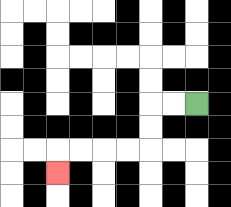{'start': '[8, 4]', 'end': '[2, 7]', 'path_directions': 'L,L,D,D,L,L,L,L,D', 'path_coordinates': '[[8, 4], [7, 4], [6, 4], [6, 5], [6, 6], [5, 6], [4, 6], [3, 6], [2, 6], [2, 7]]'}